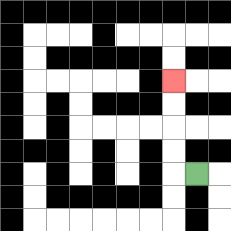{'start': '[8, 7]', 'end': '[7, 3]', 'path_directions': 'L,U,U,U,U', 'path_coordinates': '[[8, 7], [7, 7], [7, 6], [7, 5], [7, 4], [7, 3]]'}